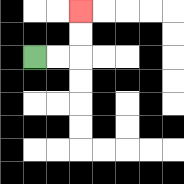{'start': '[1, 2]', 'end': '[3, 0]', 'path_directions': 'R,R,U,U', 'path_coordinates': '[[1, 2], [2, 2], [3, 2], [3, 1], [3, 0]]'}